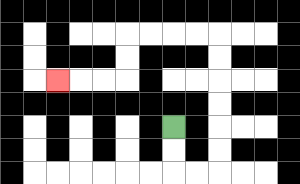{'start': '[7, 5]', 'end': '[2, 3]', 'path_directions': 'D,D,R,R,U,U,U,U,U,U,L,L,L,L,D,D,L,L,L', 'path_coordinates': '[[7, 5], [7, 6], [7, 7], [8, 7], [9, 7], [9, 6], [9, 5], [9, 4], [9, 3], [9, 2], [9, 1], [8, 1], [7, 1], [6, 1], [5, 1], [5, 2], [5, 3], [4, 3], [3, 3], [2, 3]]'}